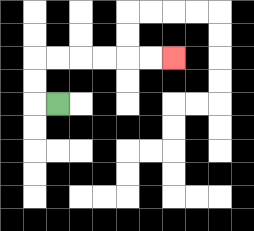{'start': '[2, 4]', 'end': '[7, 2]', 'path_directions': 'L,U,U,R,R,R,R,R,R', 'path_coordinates': '[[2, 4], [1, 4], [1, 3], [1, 2], [2, 2], [3, 2], [4, 2], [5, 2], [6, 2], [7, 2]]'}